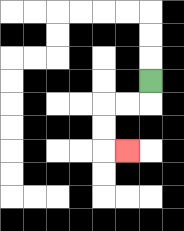{'start': '[6, 3]', 'end': '[5, 6]', 'path_directions': 'D,L,L,D,D,R', 'path_coordinates': '[[6, 3], [6, 4], [5, 4], [4, 4], [4, 5], [4, 6], [5, 6]]'}